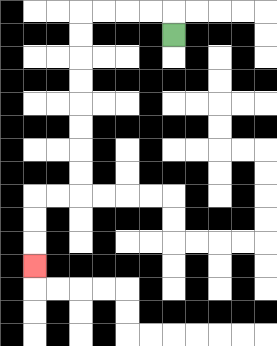{'start': '[7, 1]', 'end': '[1, 11]', 'path_directions': 'U,L,L,L,L,D,D,D,D,D,D,D,D,L,L,D,D,D', 'path_coordinates': '[[7, 1], [7, 0], [6, 0], [5, 0], [4, 0], [3, 0], [3, 1], [3, 2], [3, 3], [3, 4], [3, 5], [3, 6], [3, 7], [3, 8], [2, 8], [1, 8], [1, 9], [1, 10], [1, 11]]'}